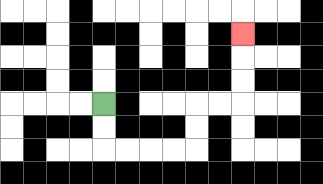{'start': '[4, 4]', 'end': '[10, 1]', 'path_directions': 'D,D,R,R,R,R,U,U,R,R,U,U,U', 'path_coordinates': '[[4, 4], [4, 5], [4, 6], [5, 6], [6, 6], [7, 6], [8, 6], [8, 5], [8, 4], [9, 4], [10, 4], [10, 3], [10, 2], [10, 1]]'}